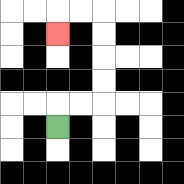{'start': '[2, 5]', 'end': '[2, 1]', 'path_directions': 'U,R,R,U,U,U,U,L,L,D', 'path_coordinates': '[[2, 5], [2, 4], [3, 4], [4, 4], [4, 3], [4, 2], [4, 1], [4, 0], [3, 0], [2, 0], [2, 1]]'}